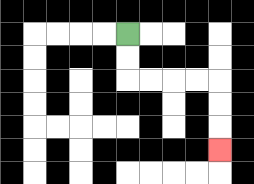{'start': '[5, 1]', 'end': '[9, 6]', 'path_directions': 'D,D,R,R,R,R,D,D,D', 'path_coordinates': '[[5, 1], [5, 2], [5, 3], [6, 3], [7, 3], [8, 3], [9, 3], [9, 4], [9, 5], [9, 6]]'}